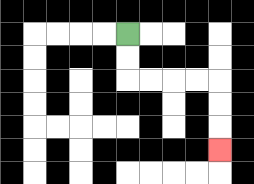{'start': '[5, 1]', 'end': '[9, 6]', 'path_directions': 'D,D,R,R,R,R,D,D,D', 'path_coordinates': '[[5, 1], [5, 2], [5, 3], [6, 3], [7, 3], [8, 3], [9, 3], [9, 4], [9, 5], [9, 6]]'}